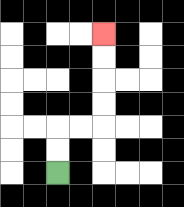{'start': '[2, 7]', 'end': '[4, 1]', 'path_directions': 'U,U,R,R,U,U,U,U', 'path_coordinates': '[[2, 7], [2, 6], [2, 5], [3, 5], [4, 5], [4, 4], [4, 3], [4, 2], [4, 1]]'}